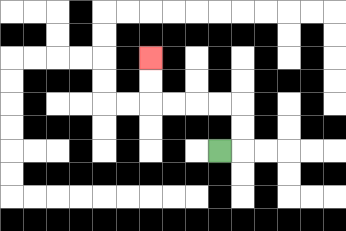{'start': '[9, 6]', 'end': '[6, 2]', 'path_directions': 'R,U,U,L,L,L,L,U,U', 'path_coordinates': '[[9, 6], [10, 6], [10, 5], [10, 4], [9, 4], [8, 4], [7, 4], [6, 4], [6, 3], [6, 2]]'}